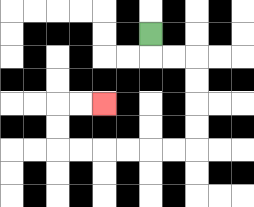{'start': '[6, 1]', 'end': '[4, 4]', 'path_directions': 'D,R,R,D,D,D,D,L,L,L,L,L,L,U,U,R,R', 'path_coordinates': '[[6, 1], [6, 2], [7, 2], [8, 2], [8, 3], [8, 4], [8, 5], [8, 6], [7, 6], [6, 6], [5, 6], [4, 6], [3, 6], [2, 6], [2, 5], [2, 4], [3, 4], [4, 4]]'}